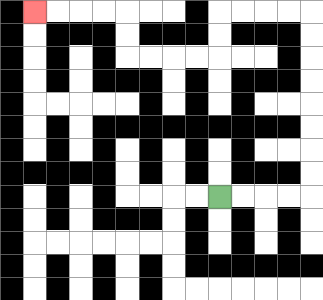{'start': '[9, 8]', 'end': '[1, 0]', 'path_directions': 'R,R,R,R,U,U,U,U,U,U,U,U,L,L,L,L,D,D,L,L,L,L,U,U,L,L,L,L', 'path_coordinates': '[[9, 8], [10, 8], [11, 8], [12, 8], [13, 8], [13, 7], [13, 6], [13, 5], [13, 4], [13, 3], [13, 2], [13, 1], [13, 0], [12, 0], [11, 0], [10, 0], [9, 0], [9, 1], [9, 2], [8, 2], [7, 2], [6, 2], [5, 2], [5, 1], [5, 0], [4, 0], [3, 0], [2, 0], [1, 0]]'}